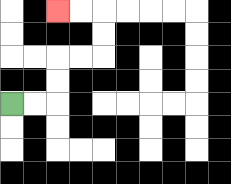{'start': '[0, 4]', 'end': '[2, 0]', 'path_directions': 'R,R,U,U,R,R,U,U,L,L', 'path_coordinates': '[[0, 4], [1, 4], [2, 4], [2, 3], [2, 2], [3, 2], [4, 2], [4, 1], [4, 0], [3, 0], [2, 0]]'}